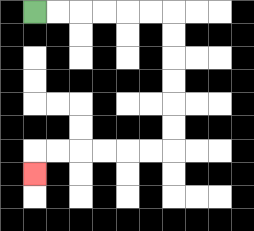{'start': '[1, 0]', 'end': '[1, 7]', 'path_directions': 'R,R,R,R,R,R,D,D,D,D,D,D,L,L,L,L,L,L,D', 'path_coordinates': '[[1, 0], [2, 0], [3, 0], [4, 0], [5, 0], [6, 0], [7, 0], [7, 1], [7, 2], [7, 3], [7, 4], [7, 5], [7, 6], [6, 6], [5, 6], [4, 6], [3, 6], [2, 6], [1, 6], [1, 7]]'}